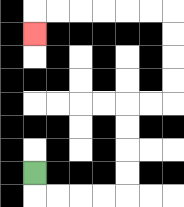{'start': '[1, 7]', 'end': '[1, 1]', 'path_directions': 'D,R,R,R,R,U,U,U,U,R,R,U,U,U,U,L,L,L,L,L,L,D', 'path_coordinates': '[[1, 7], [1, 8], [2, 8], [3, 8], [4, 8], [5, 8], [5, 7], [5, 6], [5, 5], [5, 4], [6, 4], [7, 4], [7, 3], [7, 2], [7, 1], [7, 0], [6, 0], [5, 0], [4, 0], [3, 0], [2, 0], [1, 0], [1, 1]]'}